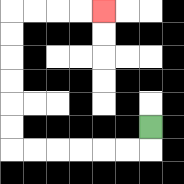{'start': '[6, 5]', 'end': '[4, 0]', 'path_directions': 'D,L,L,L,L,L,L,U,U,U,U,U,U,R,R,R,R', 'path_coordinates': '[[6, 5], [6, 6], [5, 6], [4, 6], [3, 6], [2, 6], [1, 6], [0, 6], [0, 5], [0, 4], [0, 3], [0, 2], [0, 1], [0, 0], [1, 0], [2, 0], [3, 0], [4, 0]]'}